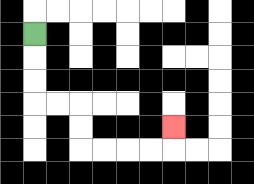{'start': '[1, 1]', 'end': '[7, 5]', 'path_directions': 'D,D,D,R,R,D,D,R,R,R,R,U', 'path_coordinates': '[[1, 1], [1, 2], [1, 3], [1, 4], [2, 4], [3, 4], [3, 5], [3, 6], [4, 6], [5, 6], [6, 6], [7, 6], [7, 5]]'}